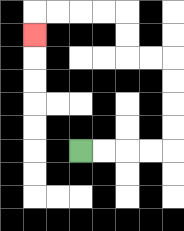{'start': '[3, 6]', 'end': '[1, 1]', 'path_directions': 'R,R,R,R,U,U,U,U,L,L,U,U,L,L,L,L,D', 'path_coordinates': '[[3, 6], [4, 6], [5, 6], [6, 6], [7, 6], [7, 5], [7, 4], [7, 3], [7, 2], [6, 2], [5, 2], [5, 1], [5, 0], [4, 0], [3, 0], [2, 0], [1, 0], [1, 1]]'}